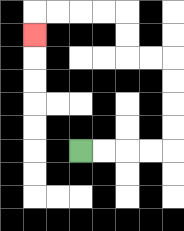{'start': '[3, 6]', 'end': '[1, 1]', 'path_directions': 'R,R,R,R,U,U,U,U,L,L,U,U,L,L,L,L,D', 'path_coordinates': '[[3, 6], [4, 6], [5, 6], [6, 6], [7, 6], [7, 5], [7, 4], [7, 3], [7, 2], [6, 2], [5, 2], [5, 1], [5, 0], [4, 0], [3, 0], [2, 0], [1, 0], [1, 1]]'}